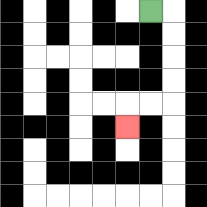{'start': '[6, 0]', 'end': '[5, 5]', 'path_directions': 'R,D,D,D,D,L,L,D', 'path_coordinates': '[[6, 0], [7, 0], [7, 1], [7, 2], [7, 3], [7, 4], [6, 4], [5, 4], [5, 5]]'}